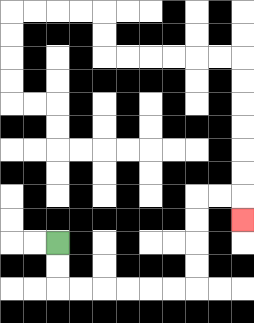{'start': '[2, 10]', 'end': '[10, 9]', 'path_directions': 'D,D,R,R,R,R,R,R,U,U,U,U,R,R,D', 'path_coordinates': '[[2, 10], [2, 11], [2, 12], [3, 12], [4, 12], [5, 12], [6, 12], [7, 12], [8, 12], [8, 11], [8, 10], [8, 9], [8, 8], [9, 8], [10, 8], [10, 9]]'}